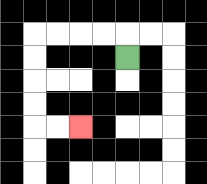{'start': '[5, 2]', 'end': '[3, 5]', 'path_directions': 'U,L,L,L,L,D,D,D,D,R,R', 'path_coordinates': '[[5, 2], [5, 1], [4, 1], [3, 1], [2, 1], [1, 1], [1, 2], [1, 3], [1, 4], [1, 5], [2, 5], [3, 5]]'}